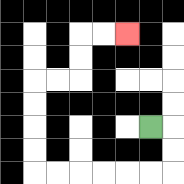{'start': '[6, 5]', 'end': '[5, 1]', 'path_directions': 'R,D,D,L,L,L,L,L,L,U,U,U,U,R,R,U,U,R,R', 'path_coordinates': '[[6, 5], [7, 5], [7, 6], [7, 7], [6, 7], [5, 7], [4, 7], [3, 7], [2, 7], [1, 7], [1, 6], [1, 5], [1, 4], [1, 3], [2, 3], [3, 3], [3, 2], [3, 1], [4, 1], [5, 1]]'}